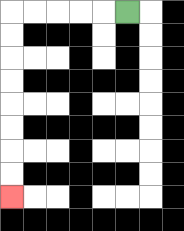{'start': '[5, 0]', 'end': '[0, 8]', 'path_directions': 'L,L,L,L,L,D,D,D,D,D,D,D,D', 'path_coordinates': '[[5, 0], [4, 0], [3, 0], [2, 0], [1, 0], [0, 0], [0, 1], [0, 2], [0, 3], [0, 4], [0, 5], [0, 6], [0, 7], [0, 8]]'}